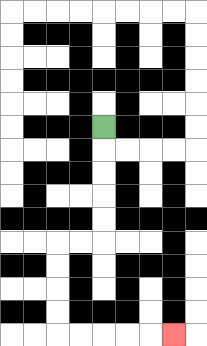{'start': '[4, 5]', 'end': '[7, 14]', 'path_directions': 'D,D,D,D,D,L,L,D,D,D,D,R,R,R,R,R', 'path_coordinates': '[[4, 5], [4, 6], [4, 7], [4, 8], [4, 9], [4, 10], [3, 10], [2, 10], [2, 11], [2, 12], [2, 13], [2, 14], [3, 14], [4, 14], [5, 14], [6, 14], [7, 14]]'}